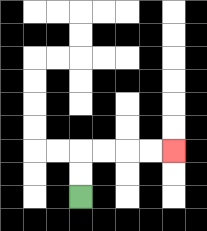{'start': '[3, 8]', 'end': '[7, 6]', 'path_directions': 'U,U,R,R,R,R', 'path_coordinates': '[[3, 8], [3, 7], [3, 6], [4, 6], [5, 6], [6, 6], [7, 6]]'}